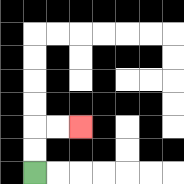{'start': '[1, 7]', 'end': '[3, 5]', 'path_directions': 'U,U,R,R', 'path_coordinates': '[[1, 7], [1, 6], [1, 5], [2, 5], [3, 5]]'}